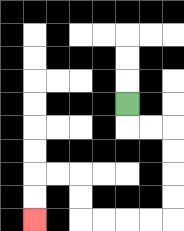{'start': '[5, 4]', 'end': '[1, 9]', 'path_directions': 'D,R,R,D,D,D,D,L,L,L,L,U,U,L,L,D,D', 'path_coordinates': '[[5, 4], [5, 5], [6, 5], [7, 5], [7, 6], [7, 7], [7, 8], [7, 9], [6, 9], [5, 9], [4, 9], [3, 9], [3, 8], [3, 7], [2, 7], [1, 7], [1, 8], [1, 9]]'}